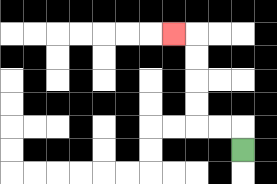{'start': '[10, 6]', 'end': '[7, 1]', 'path_directions': 'U,L,L,U,U,U,U,L', 'path_coordinates': '[[10, 6], [10, 5], [9, 5], [8, 5], [8, 4], [8, 3], [8, 2], [8, 1], [7, 1]]'}